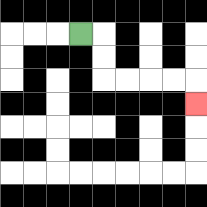{'start': '[3, 1]', 'end': '[8, 4]', 'path_directions': 'R,D,D,R,R,R,R,D', 'path_coordinates': '[[3, 1], [4, 1], [4, 2], [4, 3], [5, 3], [6, 3], [7, 3], [8, 3], [8, 4]]'}